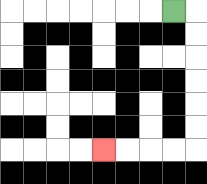{'start': '[7, 0]', 'end': '[4, 6]', 'path_directions': 'R,D,D,D,D,D,D,L,L,L,L', 'path_coordinates': '[[7, 0], [8, 0], [8, 1], [8, 2], [8, 3], [8, 4], [8, 5], [8, 6], [7, 6], [6, 6], [5, 6], [4, 6]]'}